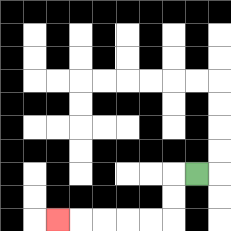{'start': '[8, 7]', 'end': '[2, 9]', 'path_directions': 'L,D,D,L,L,L,L,L', 'path_coordinates': '[[8, 7], [7, 7], [7, 8], [7, 9], [6, 9], [5, 9], [4, 9], [3, 9], [2, 9]]'}